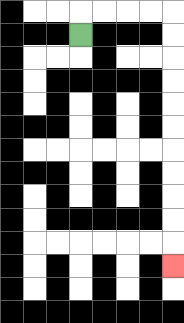{'start': '[3, 1]', 'end': '[7, 11]', 'path_directions': 'U,R,R,R,R,D,D,D,D,D,D,D,D,D,D,D', 'path_coordinates': '[[3, 1], [3, 0], [4, 0], [5, 0], [6, 0], [7, 0], [7, 1], [7, 2], [7, 3], [7, 4], [7, 5], [7, 6], [7, 7], [7, 8], [7, 9], [7, 10], [7, 11]]'}